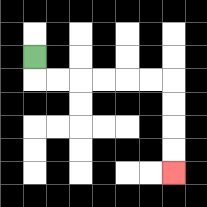{'start': '[1, 2]', 'end': '[7, 7]', 'path_directions': 'D,R,R,R,R,R,R,D,D,D,D', 'path_coordinates': '[[1, 2], [1, 3], [2, 3], [3, 3], [4, 3], [5, 3], [6, 3], [7, 3], [7, 4], [7, 5], [7, 6], [7, 7]]'}